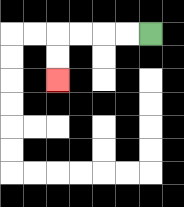{'start': '[6, 1]', 'end': '[2, 3]', 'path_directions': 'L,L,L,L,D,D', 'path_coordinates': '[[6, 1], [5, 1], [4, 1], [3, 1], [2, 1], [2, 2], [2, 3]]'}